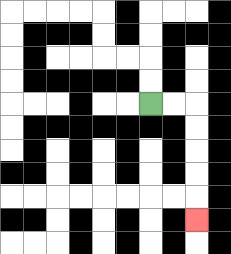{'start': '[6, 4]', 'end': '[8, 9]', 'path_directions': 'R,R,D,D,D,D,D', 'path_coordinates': '[[6, 4], [7, 4], [8, 4], [8, 5], [8, 6], [8, 7], [8, 8], [8, 9]]'}